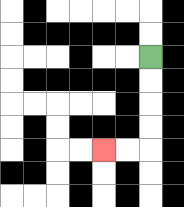{'start': '[6, 2]', 'end': '[4, 6]', 'path_directions': 'D,D,D,D,L,L', 'path_coordinates': '[[6, 2], [6, 3], [6, 4], [6, 5], [6, 6], [5, 6], [4, 6]]'}